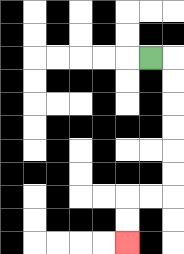{'start': '[6, 2]', 'end': '[5, 10]', 'path_directions': 'R,D,D,D,D,D,D,L,L,D,D', 'path_coordinates': '[[6, 2], [7, 2], [7, 3], [7, 4], [7, 5], [7, 6], [7, 7], [7, 8], [6, 8], [5, 8], [5, 9], [5, 10]]'}